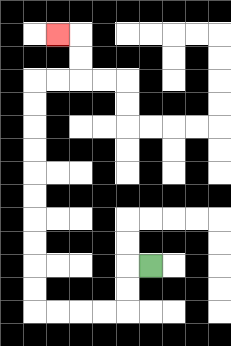{'start': '[6, 11]', 'end': '[2, 1]', 'path_directions': 'L,D,D,L,L,L,L,U,U,U,U,U,U,U,U,U,U,R,R,U,U,L', 'path_coordinates': '[[6, 11], [5, 11], [5, 12], [5, 13], [4, 13], [3, 13], [2, 13], [1, 13], [1, 12], [1, 11], [1, 10], [1, 9], [1, 8], [1, 7], [1, 6], [1, 5], [1, 4], [1, 3], [2, 3], [3, 3], [3, 2], [3, 1], [2, 1]]'}